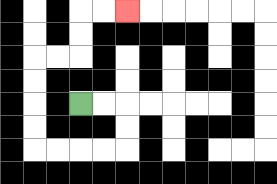{'start': '[3, 4]', 'end': '[5, 0]', 'path_directions': 'R,R,D,D,L,L,L,L,U,U,U,U,R,R,U,U,R,R', 'path_coordinates': '[[3, 4], [4, 4], [5, 4], [5, 5], [5, 6], [4, 6], [3, 6], [2, 6], [1, 6], [1, 5], [1, 4], [1, 3], [1, 2], [2, 2], [3, 2], [3, 1], [3, 0], [4, 0], [5, 0]]'}